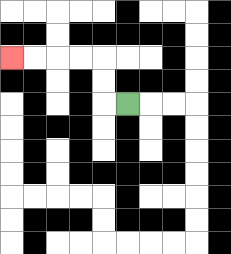{'start': '[5, 4]', 'end': '[0, 2]', 'path_directions': 'L,U,U,L,L,L,L', 'path_coordinates': '[[5, 4], [4, 4], [4, 3], [4, 2], [3, 2], [2, 2], [1, 2], [0, 2]]'}